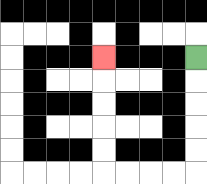{'start': '[8, 2]', 'end': '[4, 2]', 'path_directions': 'D,D,D,D,D,L,L,L,L,U,U,U,U,U', 'path_coordinates': '[[8, 2], [8, 3], [8, 4], [8, 5], [8, 6], [8, 7], [7, 7], [6, 7], [5, 7], [4, 7], [4, 6], [4, 5], [4, 4], [4, 3], [4, 2]]'}